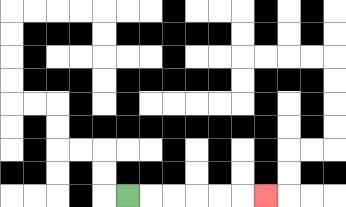{'start': '[5, 8]', 'end': '[11, 8]', 'path_directions': 'R,R,R,R,R,R', 'path_coordinates': '[[5, 8], [6, 8], [7, 8], [8, 8], [9, 8], [10, 8], [11, 8]]'}